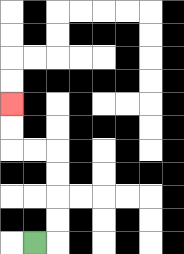{'start': '[1, 10]', 'end': '[0, 4]', 'path_directions': 'R,U,U,U,U,L,L,U,U', 'path_coordinates': '[[1, 10], [2, 10], [2, 9], [2, 8], [2, 7], [2, 6], [1, 6], [0, 6], [0, 5], [0, 4]]'}